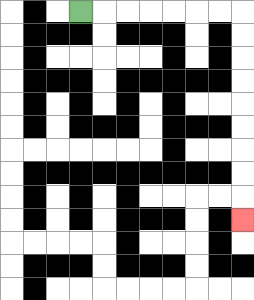{'start': '[3, 0]', 'end': '[10, 9]', 'path_directions': 'R,R,R,R,R,R,R,D,D,D,D,D,D,D,D,D', 'path_coordinates': '[[3, 0], [4, 0], [5, 0], [6, 0], [7, 0], [8, 0], [9, 0], [10, 0], [10, 1], [10, 2], [10, 3], [10, 4], [10, 5], [10, 6], [10, 7], [10, 8], [10, 9]]'}